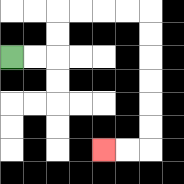{'start': '[0, 2]', 'end': '[4, 6]', 'path_directions': 'R,R,U,U,R,R,R,R,D,D,D,D,D,D,L,L', 'path_coordinates': '[[0, 2], [1, 2], [2, 2], [2, 1], [2, 0], [3, 0], [4, 0], [5, 0], [6, 0], [6, 1], [6, 2], [6, 3], [6, 4], [6, 5], [6, 6], [5, 6], [4, 6]]'}